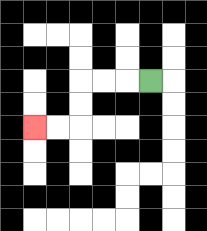{'start': '[6, 3]', 'end': '[1, 5]', 'path_directions': 'L,L,L,D,D,L,L', 'path_coordinates': '[[6, 3], [5, 3], [4, 3], [3, 3], [3, 4], [3, 5], [2, 5], [1, 5]]'}